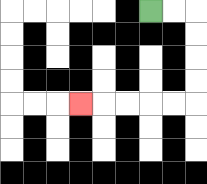{'start': '[6, 0]', 'end': '[3, 4]', 'path_directions': 'R,R,D,D,D,D,L,L,L,L,L', 'path_coordinates': '[[6, 0], [7, 0], [8, 0], [8, 1], [8, 2], [8, 3], [8, 4], [7, 4], [6, 4], [5, 4], [4, 4], [3, 4]]'}